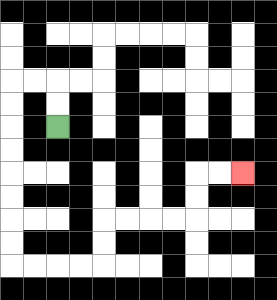{'start': '[2, 5]', 'end': '[10, 7]', 'path_directions': 'U,U,L,L,D,D,D,D,D,D,D,D,R,R,R,R,U,U,R,R,R,R,U,U,R,R', 'path_coordinates': '[[2, 5], [2, 4], [2, 3], [1, 3], [0, 3], [0, 4], [0, 5], [0, 6], [0, 7], [0, 8], [0, 9], [0, 10], [0, 11], [1, 11], [2, 11], [3, 11], [4, 11], [4, 10], [4, 9], [5, 9], [6, 9], [7, 9], [8, 9], [8, 8], [8, 7], [9, 7], [10, 7]]'}